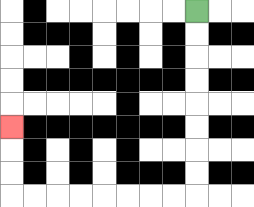{'start': '[8, 0]', 'end': '[0, 5]', 'path_directions': 'D,D,D,D,D,D,D,D,L,L,L,L,L,L,L,L,U,U,U', 'path_coordinates': '[[8, 0], [8, 1], [8, 2], [8, 3], [8, 4], [8, 5], [8, 6], [8, 7], [8, 8], [7, 8], [6, 8], [5, 8], [4, 8], [3, 8], [2, 8], [1, 8], [0, 8], [0, 7], [0, 6], [0, 5]]'}